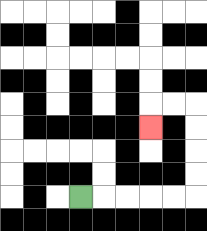{'start': '[3, 8]', 'end': '[6, 5]', 'path_directions': 'R,R,R,R,R,U,U,U,U,L,L,D', 'path_coordinates': '[[3, 8], [4, 8], [5, 8], [6, 8], [7, 8], [8, 8], [8, 7], [8, 6], [8, 5], [8, 4], [7, 4], [6, 4], [6, 5]]'}